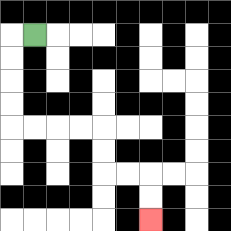{'start': '[1, 1]', 'end': '[6, 9]', 'path_directions': 'L,D,D,D,D,R,R,R,R,D,D,R,R,D,D', 'path_coordinates': '[[1, 1], [0, 1], [0, 2], [0, 3], [0, 4], [0, 5], [1, 5], [2, 5], [3, 5], [4, 5], [4, 6], [4, 7], [5, 7], [6, 7], [6, 8], [6, 9]]'}